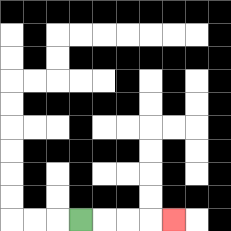{'start': '[3, 9]', 'end': '[7, 9]', 'path_directions': 'R,R,R,R', 'path_coordinates': '[[3, 9], [4, 9], [5, 9], [6, 9], [7, 9]]'}